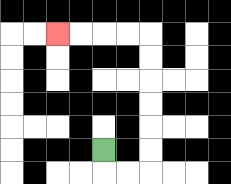{'start': '[4, 6]', 'end': '[2, 1]', 'path_directions': 'D,R,R,U,U,U,U,U,U,L,L,L,L', 'path_coordinates': '[[4, 6], [4, 7], [5, 7], [6, 7], [6, 6], [6, 5], [6, 4], [6, 3], [6, 2], [6, 1], [5, 1], [4, 1], [3, 1], [2, 1]]'}